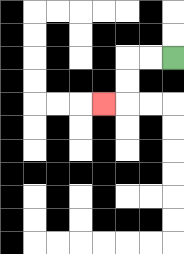{'start': '[7, 2]', 'end': '[4, 4]', 'path_directions': 'L,L,D,D,L', 'path_coordinates': '[[7, 2], [6, 2], [5, 2], [5, 3], [5, 4], [4, 4]]'}